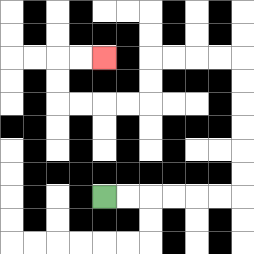{'start': '[4, 8]', 'end': '[4, 2]', 'path_directions': 'R,R,R,R,R,R,U,U,U,U,U,U,L,L,L,L,D,D,L,L,L,L,U,U,R,R', 'path_coordinates': '[[4, 8], [5, 8], [6, 8], [7, 8], [8, 8], [9, 8], [10, 8], [10, 7], [10, 6], [10, 5], [10, 4], [10, 3], [10, 2], [9, 2], [8, 2], [7, 2], [6, 2], [6, 3], [6, 4], [5, 4], [4, 4], [3, 4], [2, 4], [2, 3], [2, 2], [3, 2], [4, 2]]'}